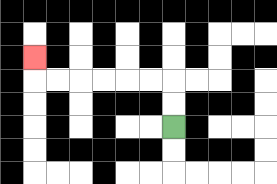{'start': '[7, 5]', 'end': '[1, 2]', 'path_directions': 'U,U,L,L,L,L,L,L,U', 'path_coordinates': '[[7, 5], [7, 4], [7, 3], [6, 3], [5, 3], [4, 3], [3, 3], [2, 3], [1, 3], [1, 2]]'}